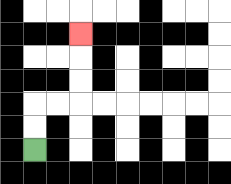{'start': '[1, 6]', 'end': '[3, 1]', 'path_directions': 'U,U,R,R,U,U,U', 'path_coordinates': '[[1, 6], [1, 5], [1, 4], [2, 4], [3, 4], [3, 3], [3, 2], [3, 1]]'}